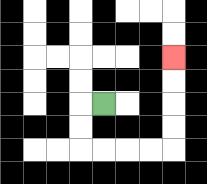{'start': '[4, 4]', 'end': '[7, 2]', 'path_directions': 'L,D,D,R,R,R,R,U,U,U,U', 'path_coordinates': '[[4, 4], [3, 4], [3, 5], [3, 6], [4, 6], [5, 6], [6, 6], [7, 6], [7, 5], [7, 4], [7, 3], [7, 2]]'}